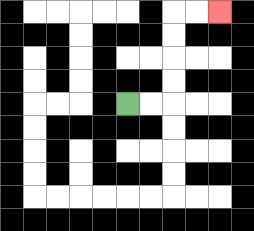{'start': '[5, 4]', 'end': '[9, 0]', 'path_directions': 'R,R,U,U,U,U,R,R', 'path_coordinates': '[[5, 4], [6, 4], [7, 4], [7, 3], [7, 2], [7, 1], [7, 0], [8, 0], [9, 0]]'}